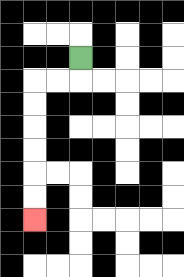{'start': '[3, 2]', 'end': '[1, 9]', 'path_directions': 'D,L,L,D,D,D,D,D,D', 'path_coordinates': '[[3, 2], [3, 3], [2, 3], [1, 3], [1, 4], [1, 5], [1, 6], [1, 7], [1, 8], [1, 9]]'}